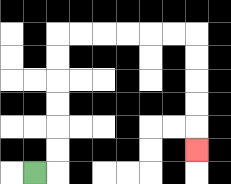{'start': '[1, 7]', 'end': '[8, 6]', 'path_directions': 'R,U,U,U,U,U,U,R,R,R,R,R,R,D,D,D,D,D', 'path_coordinates': '[[1, 7], [2, 7], [2, 6], [2, 5], [2, 4], [2, 3], [2, 2], [2, 1], [3, 1], [4, 1], [5, 1], [6, 1], [7, 1], [8, 1], [8, 2], [8, 3], [8, 4], [8, 5], [8, 6]]'}